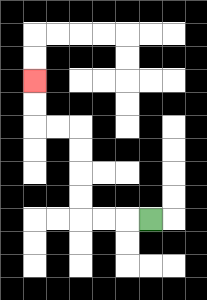{'start': '[6, 9]', 'end': '[1, 3]', 'path_directions': 'L,L,L,U,U,U,U,L,L,U,U', 'path_coordinates': '[[6, 9], [5, 9], [4, 9], [3, 9], [3, 8], [3, 7], [3, 6], [3, 5], [2, 5], [1, 5], [1, 4], [1, 3]]'}